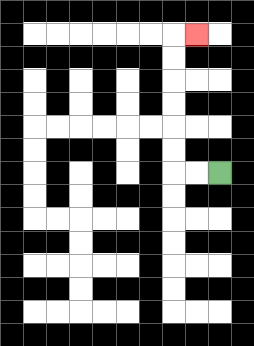{'start': '[9, 7]', 'end': '[8, 1]', 'path_directions': 'L,L,U,U,U,U,U,U,R', 'path_coordinates': '[[9, 7], [8, 7], [7, 7], [7, 6], [7, 5], [7, 4], [7, 3], [7, 2], [7, 1], [8, 1]]'}